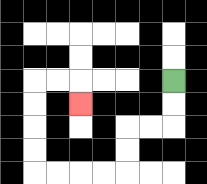{'start': '[7, 3]', 'end': '[3, 4]', 'path_directions': 'D,D,L,L,D,D,L,L,L,L,U,U,U,U,R,R,D', 'path_coordinates': '[[7, 3], [7, 4], [7, 5], [6, 5], [5, 5], [5, 6], [5, 7], [4, 7], [3, 7], [2, 7], [1, 7], [1, 6], [1, 5], [1, 4], [1, 3], [2, 3], [3, 3], [3, 4]]'}